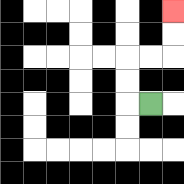{'start': '[6, 4]', 'end': '[7, 0]', 'path_directions': 'L,U,U,R,R,U,U', 'path_coordinates': '[[6, 4], [5, 4], [5, 3], [5, 2], [6, 2], [7, 2], [7, 1], [7, 0]]'}